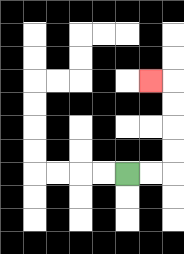{'start': '[5, 7]', 'end': '[6, 3]', 'path_directions': 'R,R,U,U,U,U,L', 'path_coordinates': '[[5, 7], [6, 7], [7, 7], [7, 6], [7, 5], [7, 4], [7, 3], [6, 3]]'}